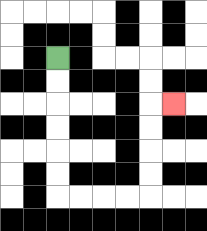{'start': '[2, 2]', 'end': '[7, 4]', 'path_directions': 'D,D,D,D,D,D,R,R,R,R,U,U,U,U,R', 'path_coordinates': '[[2, 2], [2, 3], [2, 4], [2, 5], [2, 6], [2, 7], [2, 8], [3, 8], [4, 8], [5, 8], [6, 8], [6, 7], [6, 6], [6, 5], [6, 4], [7, 4]]'}